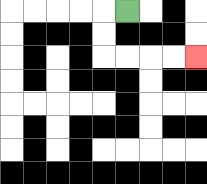{'start': '[5, 0]', 'end': '[8, 2]', 'path_directions': 'L,D,D,R,R,R,R', 'path_coordinates': '[[5, 0], [4, 0], [4, 1], [4, 2], [5, 2], [6, 2], [7, 2], [8, 2]]'}